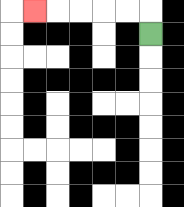{'start': '[6, 1]', 'end': '[1, 0]', 'path_directions': 'U,L,L,L,L,L', 'path_coordinates': '[[6, 1], [6, 0], [5, 0], [4, 0], [3, 0], [2, 0], [1, 0]]'}